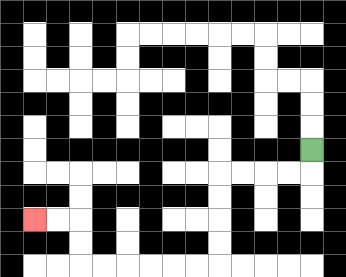{'start': '[13, 6]', 'end': '[1, 9]', 'path_directions': 'D,L,L,L,L,D,D,D,D,L,L,L,L,L,L,U,U,L,L', 'path_coordinates': '[[13, 6], [13, 7], [12, 7], [11, 7], [10, 7], [9, 7], [9, 8], [9, 9], [9, 10], [9, 11], [8, 11], [7, 11], [6, 11], [5, 11], [4, 11], [3, 11], [3, 10], [3, 9], [2, 9], [1, 9]]'}